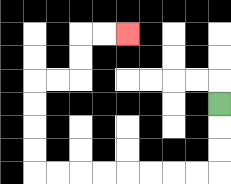{'start': '[9, 4]', 'end': '[5, 1]', 'path_directions': 'D,D,D,L,L,L,L,L,L,L,L,U,U,U,U,R,R,U,U,R,R', 'path_coordinates': '[[9, 4], [9, 5], [9, 6], [9, 7], [8, 7], [7, 7], [6, 7], [5, 7], [4, 7], [3, 7], [2, 7], [1, 7], [1, 6], [1, 5], [1, 4], [1, 3], [2, 3], [3, 3], [3, 2], [3, 1], [4, 1], [5, 1]]'}